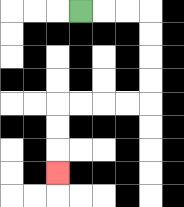{'start': '[3, 0]', 'end': '[2, 7]', 'path_directions': 'R,R,R,D,D,D,D,L,L,L,L,D,D,D', 'path_coordinates': '[[3, 0], [4, 0], [5, 0], [6, 0], [6, 1], [6, 2], [6, 3], [6, 4], [5, 4], [4, 4], [3, 4], [2, 4], [2, 5], [2, 6], [2, 7]]'}